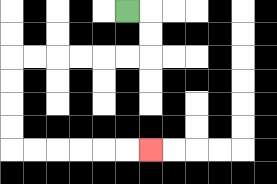{'start': '[5, 0]', 'end': '[6, 6]', 'path_directions': 'R,D,D,L,L,L,L,L,L,D,D,D,D,R,R,R,R,R,R', 'path_coordinates': '[[5, 0], [6, 0], [6, 1], [6, 2], [5, 2], [4, 2], [3, 2], [2, 2], [1, 2], [0, 2], [0, 3], [0, 4], [0, 5], [0, 6], [1, 6], [2, 6], [3, 6], [4, 6], [5, 6], [6, 6]]'}